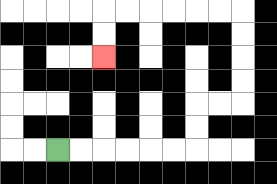{'start': '[2, 6]', 'end': '[4, 2]', 'path_directions': 'R,R,R,R,R,R,U,U,R,R,U,U,U,U,L,L,L,L,L,L,D,D', 'path_coordinates': '[[2, 6], [3, 6], [4, 6], [5, 6], [6, 6], [7, 6], [8, 6], [8, 5], [8, 4], [9, 4], [10, 4], [10, 3], [10, 2], [10, 1], [10, 0], [9, 0], [8, 0], [7, 0], [6, 0], [5, 0], [4, 0], [4, 1], [4, 2]]'}